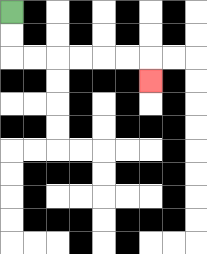{'start': '[0, 0]', 'end': '[6, 3]', 'path_directions': 'D,D,R,R,R,R,R,R,D', 'path_coordinates': '[[0, 0], [0, 1], [0, 2], [1, 2], [2, 2], [3, 2], [4, 2], [5, 2], [6, 2], [6, 3]]'}